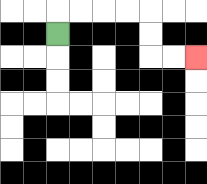{'start': '[2, 1]', 'end': '[8, 2]', 'path_directions': 'U,R,R,R,R,D,D,R,R', 'path_coordinates': '[[2, 1], [2, 0], [3, 0], [4, 0], [5, 0], [6, 0], [6, 1], [6, 2], [7, 2], [8, 2]]'}